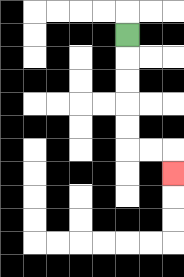{'start': '[5, 1]', 'end': '[7, 7]', 'path_directions': 'D,D,D,D,D,R,R,D', 'path_coordinates': '[[5, 1], [5, 2], [5, 3], [5, 4], [5, 5], [5, 6], [6, 6], [7, 6], [7, 7]]'}